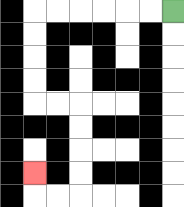{'start': '[7, 0]', 'end': '[1, 7]', 'path_directions': 'L,L,L,L,L,L,D,D,D,D,R,R,D,D,D,D,L,L,U', 'path_coordinates': '[[7, 0], [6, 0], [5, 0], [4, 0], [3, 0], [2, 0], [1, 0], [1, 1], [1, 2], [1, 3], [1, 4], [2, 4], [3, 4], [3, 5], [3, 6], [3, 7], [3, 8], [2, 8], [1, 8], [1, 7]]'}